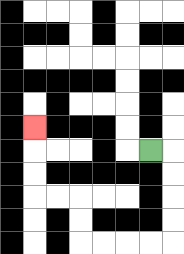{'start': '[6, 6]', 'end': '[1, 5]', 'path_directions': 'R,D,D,D,D,L,L,L,L,U,U,L,L,U,U,U', 'path_coordinates': '[[6, 6], [7, 6], [7, 7], [7, 8], [7, 9], [7, 10], [6, 10], [5, 10], [4, 10], [3, 10], [3, 9], [3, 8], [2, 8], [1, 8], [1, 7], [1, 6], [1, 5]]'}